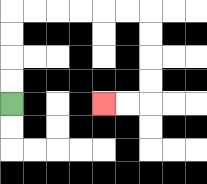{'start': '[0, 4]', 'end': '[4, 4]', 'path_directions': 'U,U,U,U,R,R,R,R,R,R,D,D,D,D,L,L', 'path_coordinates': '[[0, 4], [0, 3], [0, 2], [0, 1], [0, 0], [1, 0], [2, 0], [3, 0], [4, 0], [5, 0], [6, 0], [6, 1], [6, 2], [6, 3], [6, 4], [5, 4], [4, 4]]'}